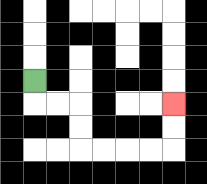{'start': '[1, 3]', 'end': '[7, 4]', 'path_directions': 'D,R,R,D,D,R,R,R,R,U,U', 'path_coordinates': '[[1, 3], [1, 4], [2, 4], [3, 4], [3, 5], [3, 6], [4, 6], [5, 6], [6, 6], [7, 6], [7, 5], [7, 4]]'}